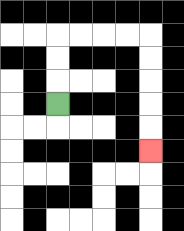{'start': '[2, 4]', 'end': '[6, 6]', 'path_directions': 'U,U,U,R,R,R,R,D,D,D,D,D', 'path_coordinates': '[[2, 4], [2, 3], [2, 2], [2, 1], [3, 1], [4, 1], [5, 1], [6, 1], [6, 2], [6, 3], [6, 4], [6, 5], [6, 6]]'}